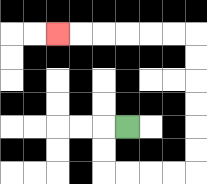{'start': '[5, 5]', 'end': '[2, 1]', 'path_directions': 'L,D,D,R,R,R,R,U,U,U,U,U,U,L,L,L,L,L,L', 'path_coordinates': '[[5, 5], [4, 5], [4, 6], [4, 7], [5, 7], [6, 7], [7, 7], [8, 7], [8, 6], [8, 5], [8, 4], [8, 3], [8, 2], [8, 1], [7, 1], [6, 1], [5, 1], [4, 1], [3, 1], [2, 1]]'}